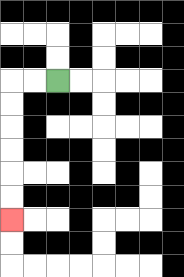{'start': '[2, 3]', 'end': '[0, 9]', 'path_directions': 'L,L,D,D,D,D,D,D', 'path_coordinates': '[[2, 3], [1, 3], [0, 3], [0, 4], [0, 5], [0, 6], [0, 7], [0, 8], [0, 9]]'}